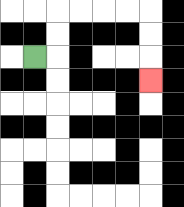{'start': '[1, 2]', 'end': '[6, 3]', 'path_directions': 'R,U,U,R,R,R,R,D,D,D', 'path_coordinates': '[[1, 2], [2, 2], [2, 1], [2, 0], [3, 0], [4, 0], [5, 0], [6, 0], [6, 1], [6, 2], [6, 3]]'}